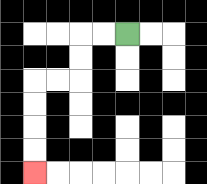{'start': '[5, 1]', 'end': '[1, 7]', 'path_directions': 'L,L,D,D,L,L,D,D,D,D', 'path_coordinates': '[[5, 1], [4, 1], [3, 1], [3, 2], [3, 3], [2, 3], [1, 3], [1, 4], [1, 5], [1, 6], [1, 7]]'}